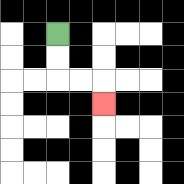{'start': '[2, 1]', 'end': '[4, 4]', 'path_directions': 'D,D,R,R,D', 'path_coordinates': '[[2, 1], [2, 2], [2, 3], [3, 3], [4, 3], [4, 4]]'}